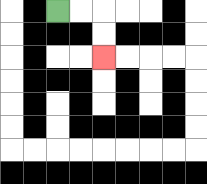{'start': '[2, 0]', 'end': '[4, 2]', 'path_directions': 'R,R,D,D', 'path_coordinates': '[[2, 0], [3, 0], [4, 0], [4, 1], [4, 2]]'}